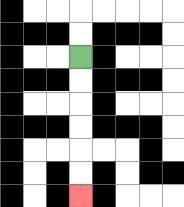{'start': '[3, 2]', 'end': '[3, 8]', 'path_directions': 'D,D,D,D,D,D', 'path_coordinates': '[[3, 2], [3, 3], [3, 4], [3, 5], [3, 6], [3, 7], [3, 8]]'}